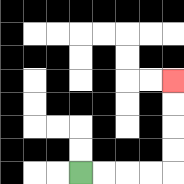{'start': '[3, 7]', 'end': '[7, 3]', 'path_directions': 'R,R,R,R,U,U,U,U', 'path_coordinates': '[[3, 7], [4, 7], [5, 7], [6, 7], [7, 7], [7, 6], [7, 5], [7, 4], [7, 3]]'}